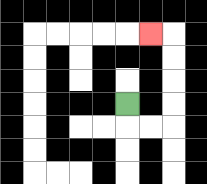{'start': '[5, 4]', 'end': '[6, 1]', 'path_directions': 'D,R,R,U,U,U,U,L', 'path_coordinates': '[[5, 4], [5, 5], [6, 5], [7, 5], [7, 4], [7, 3], [7, 2], [7, 1], [6, 1]]'}